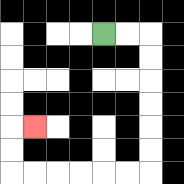{'start': '[4, 1]', 'end': '[1, 5]', 'path_directions': 'R,R,D,D,D,D,D,D,L,L,L,L,L,L,U,U,R', 'path_coordinates': '[[4, 1], [5, 1], [6, 1], [6, 2], [6, 3], [6, 4], [6, 5], [6, 6], [6, 7], [5, 7], [4, 7], [3, 7], [2, 7], [1, 7], [0, 7], [0, 6], [0, 5], [1, 5]]'}